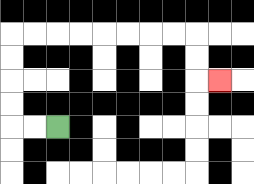{'start': '[2, 5]', 'end': '[9, 3]', 'path_directions': 'L,L,U,U,U,U,R,R,R,R,R,R,R,R,D,D,R', 'path_coordinates': '[[2, 5], [1, 5], [0, 5], [0, 4], [0, 3], [0, 2], [0, 1], [1, 1], [2, 1], [3, 1], [4, 1], [5, 1], [6, 1], [7, 1], [8, 1], [8, 2], [8, 3], [9, 3]]'}